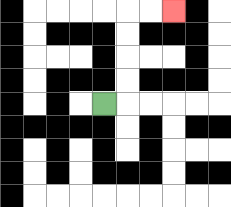{'start': '[4, 4]', 'end': '[7, 0]', 'path_directions': 'R,U,U,U,U,R,R', 'path_coordinates': '[[4, 4], [5, 4], [5, 3], [5, 2], [5, 1], [5, 0], [6, 0], [7, 0]]'}